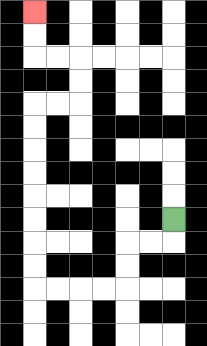{'start': '[7, 9]', 'end': '[1, 0]', 'path_directions': 'D,L,L,D,D,L,L,L,L,U,U,U,U,U,U,U,U,R,R,U,U,L,L,U,U', 'path_coordinates': '[[7, 9], [7, 10], [6, 10], [5, 10], [5, 11], [5, 12], [4, 12], [3, 12], [2, 12], [1, 12], [1, 11], [1, 10], [1, 9], [1, 8], [1, 7], [1, 6], [1, 5], [1, 4], [2, 4], [3, 4], [3, 3], [3, 2], [2, 2], [1, 2], [1, 1], [1, 0]]'}